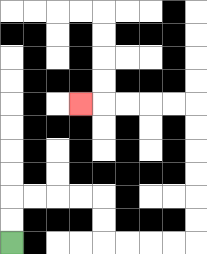{'start': '[0, 10]', 'end': '[3, 4]', 'path_directions': 'U,U,R,R,R,R,D,D,R,R,R,R,U,U,U,U,U,U,L,L,L,L,L', 'path_coordinates': '[[0, 10], [0, 9], [0, 8], [1, 8], [2, 8], [3, 8], [4, 8], [4, 9], [4, 10], [5, 10], [6, 10], [7, 10], [8, 10], [8, 9], [8, 8], [8, 7], [8, 6], [8, 5], [8, 4], [7, 4], [6, 4], [5, 4], [4, 4], [3, 4]]'}